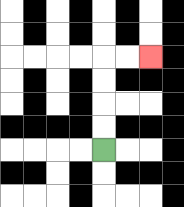{'start': '[4, 6]', 'end': '[6, 2]', 'path_directions': 'U,U,U,U,R,R', 'path_coordinates': '[[4, 6], [4, 5], [4, 4], [4, 3], [4, 2], [5, 2], [6, 2]]'}